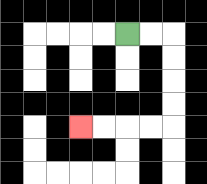{'start': '[5, 1]', 'end': '[3, 5]', 'path_directions': 'R,R,D,D,D,D,L,L,L,L', 'path_coordinates': '[[5, 1], [6, 1], [7, 1], [7, 2], [7, 3], [7, 4], [7, 5], [6, 5], [5, 5], [4, 5], [3, 5]]'}